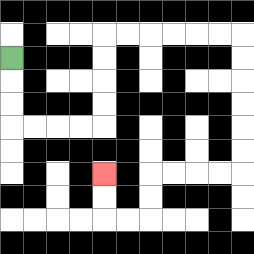{'start': '[0, 2]', 'end': '[4, 7]', 'path_directions': 'D,D,D,R,R,R,R,U,U,U,U,R,R,R,R,R,R,D,D,D,D,D,D,L,L,L,L,D,D,L,L,U,U', 'path_coordinates': '[[0, 2], [0, 3], [0, 4], [0, 5], [1, 5], [2, 5], [3, 5], [4, 5], [4, 4], [4, 3], [4, 2], [4, 1], [5, 1], [6, 1], [7, 1], [8, 1], [9, 1], [10, 1], [10, 2], [10, 3], [10, 4], [10, 5], [10, 6], [10, 7], [9, 7], [8, 7], [7, 7], [6, 7], [6, 8], [6, 9], [5, 9], [4, 9], [4, 8], [4, 7]]'}